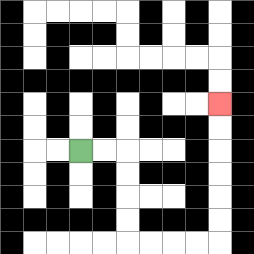{'start': '[3, 6]', 'end': '[9, 4]', 'path_directions': 'R,R,D,D,D,D,R,R,R,R,U,U,U,U,U,U', 'path_coordinates': '[[3, 6], [4, 6], [5, 6], [5, 7], [5, 8], [5, 9], [5, 10], [6, 10], [7, 10], [8, 10], [9, 10], [9, 9], [9, 8], [9, 7], [9, 6], [9, 5], [9, 4]]'}